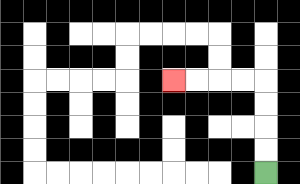{'start': '[11, 7]', 'end': '[7, 3]', 'path_directions': 'U,U,U,U,L,L,L,L', 'path_coordinates': '[[11, 7], [11, 6], [11, 5], [11, 4], [11, 3], [10, 3], [9, 3], [8, 3], [7, 3]]'}